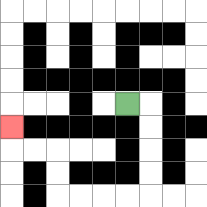{'start': '[5, 4]', 'end': '[0, 5]', 'path_directions': 'R,D,D,D,D,L,L,L,L,U,U,L,L,U', 'path_coordinates': '[[5, 4], [6, 4], [6, 5], [6, 6], [6, 7], [6, 8], [5, 8], [4, 8], [3, 8], [2, 8], [2, 7], [2, 6], [1, 6], [0, 6], [0, 5]]'}